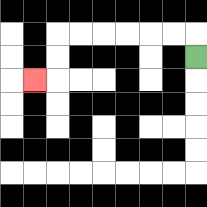{'start': '[8, 2]', 'end': '[1, 3]', 'path_directions': 'U,L,L,L,L,L,L,D,D,L', 'path_coordinates': '[[8, 2], [8, 1], [7, 1], [6, 1], [5, 1], [4, 1], [3, 1], [2, 1], [2, 2], [2, 3], [1, 3]]'}